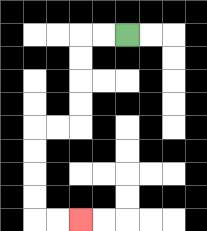{'start': '[5, 1]', 'end': '[3, 9]', 'path_directions': 'L,L,D,D,D,D,L,L,D,D,D,D,R,R', 'path_coordinates': '[[5, 1], [4, 1], [3, 1], [3, 2], [3, 3], [3, 4], [3, 5], [2, 5], [1, 5], [1, 6], [1, 7], [1, 8], [1, 9], [2, 9], [3, 9]]'}